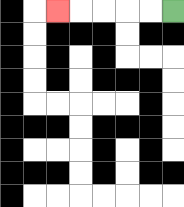{'start': '[7, 0]', 'end': '[2, 0]', 'path_directions': 'L,L,L,L,L', 'path_coordinates': '[[7, 0], [6, 0], [5, 0], [4, 0], [3, 0], [2, 0]]'}